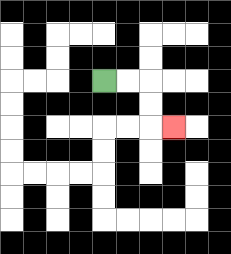{'start': '[4, 3]', 'end': '[7, 5]', 'path_directions': 'R,R,D,D,R', 'path_coordinates': '[[4, 3], [5, 3], [6, 3], [6, 4], [6, 5], [7, 5]]'}